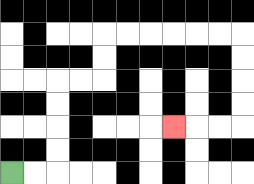{'start': '[0, 7]', 'end': '[7, 5]', 'path_directions': 'R,R,U,U,U,U,R,R,U,U,R,R,R,R,R,R,D,D,D,D,L,L,L', 'path_coordinates': '[[0, 7], [1, 7], [2, 7], [2, 6], [2, 5], [2, 4], [2, 3], [3, 3], [4, 3], [4, 2], [4, 1], [5, 1], [6, 1], [7, 1], [8, 1], [9, 1], [10, 1], [10, 2], [10, 3], [10, 4], [10, 5], [9, 5], [8, 5], [7, 5]]'}